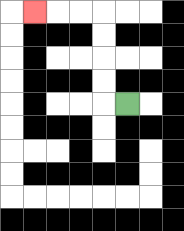{'start': '[5, 4]', 'end': '[1, 0]', 'path_directions': 'L,U,U,U,U,L,L,L', 'path_coordinates': '[[5, 4], [4, 4], [4, 3], [4, 2], [4, 1], [4, 0], [3, 0], [2, 0], [1, 0]]'}